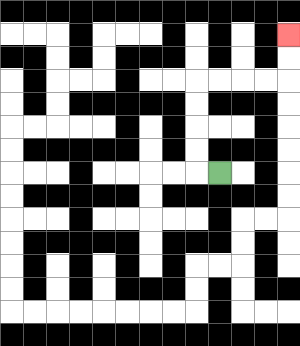{'start': '[9, 7]', 'end': '[12, 1]', 'path_directions': 'L,U,U,U,U,R,R,R,R,U,U', 'path_coordinates': '[[9, 7], [8, 7], [8, 6], [8, 5], [8, 4], [8, 3], [9, 3], [10, 3], [11, 3], [12, 3], [12, 2], [12, 1]]'}